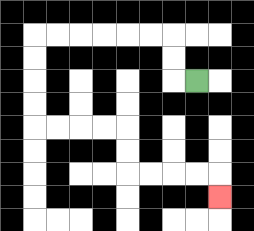{'start': '[8, 3]', 'end': '[9, 8]', 'path_directions': 'L,U,U,L,L,L,L,L,L,D,D,D,D,R,R,R,R,D,D,R,R,R,R,D', 'path_coordinates': '[[8, 3], [7, 3], [7, 2], [7, 1], [6, 1], [5, 1], [4, 1], [3, 1], [2, 1], [1, 1], [1, 2], [1, 3], [1, 4], [1, 5], [2, 5], [3, 5], [4, 5], [5, 5], [5, 6], [5, 7], [6, 7], [7, 7], [8, 7], [9, 7], [9, 8]]'}